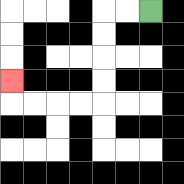{'start': '[6, 0]', 'end': '[0, 3]', 'path_directions': 'L,L,D,D,D,D,L,L,L,L,U', 'path_coordinates': '[[6, 0], [5, 0], [4, 0], [4, 1], [4, 2], [4, 3], [4, 4], [3, 4], [2, 4], [1, 4], [0, 4], [0, 3]]'}